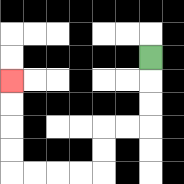{'start': '[6, 2]', 'end': '[0, 3]', 'path_directions': 'D,D,D,L,L,D,D,L,L,L,L,U,U,U,U', 'path_coordinates': '[[6, 2], [6, 3], [6, 4], [6, 5], [5, 5], [4, 5], [4, 6], [4, 7], [3, 7], [2, 7], [1, 7], [0, 7], [0, 6], [0, 5], [0, 4], [0, 3]]'}